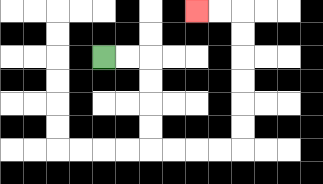{'start': '[4, 2]', 'end': '[8, 0]', 'path_directions': 'R,R,D,D,D,D,R,R,R,R,U,U,U,U,U,U,L,L', 'path_coordinates': '[[4, 2], [5, 2], [6, 2], [6, 3], [6, 4], [6, 5], [6, 6], [7, 6], [8, 6], [9, 6], [10, 6], [10, 5], [10, 4], [10, 3], [10, 2], [10, 1], [10, 0], [9, 0], [8, 0]]'}